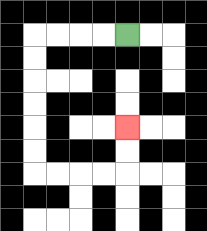{'start': '[5, 1]', 'end': '[5, 5]', 'path_directions': 'L,L,L,L,D,D,D,D,D,D,R,R,R,R,U,U', 'path_coordinates': '[[5, 1], [4, 1], [3, 1], [2, 1], [1, 1], [1, 2], [1, 3], [1, 4], [1, 5], [1, 6], [1, 7], [2, 7], [3, 7], [4, 7], [5, 7], [5, 6], [5, 5]]'}